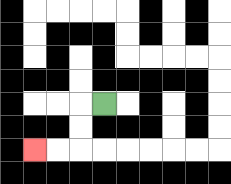{'start': '[4, 4]', 'end': '[1, 6]', 'path_directions': 'L,D,D,L,L', 'path_coordinates': '[[4, 4], [3, 4], [3, 5], [3, 6], [2, 6], [1, 6]]'}